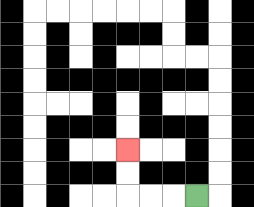{'start': '[8, 8]', 'end': '[5, 6]', 'path_directions': 'L,L,L,U,U', 'path_coordinates': '[[8, 8], [7, 8], [6, 8], [5, 8], [5, 7], [5, 6]]'}